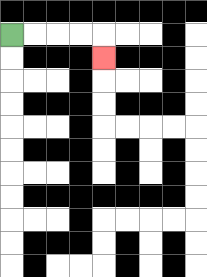{'start': '[0, 1]', 'end': '[4, 2]', 'path_directions': 'R,R,R,R,D', 'path_coordinates': '[[0, 1], [1, 1], [2, 1], [3, 1], [4, 1], [4, 2]]'}